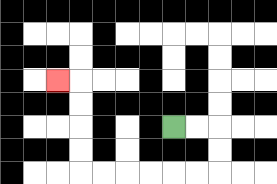{'start': '[7, 5]', 'end': '[2, 3]', 'path_directions': 'R,R,D,D,L,L,L,L,L,L,U,U,U,U,L', 'path_coordinates': '[[7, 5], [8, 5], [9, 5], [9, 6], [9, 7], [8, 7], [7, 7], [6, 7], [5, 7], [4, 7], [3, 7], [3, 6], [3, 5], [3, 4], [3, 3], [2, 3]]'}